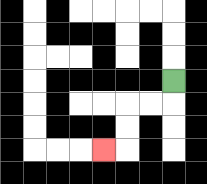{'start': '[7, 3]', 'end': '[4, 6]', 'path_directions': 'D,L,L,D,D,L', 'path_coordinates': '[[7, 3], [7, 4], [6, 4], [5, 4], [5, 5], [5, 6], [4, 6]]'}